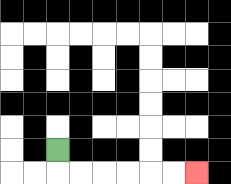{'start': '[2, 6]', 'end': '[8, 7]', 'path_directions': 'D,R,R,R,R,R,R', 'path_coordinates': '[[2, 6], [2, 7], [3, 7], [4, 7], [5, 7], [6, 7], [7, 7], [8, 7]]'}